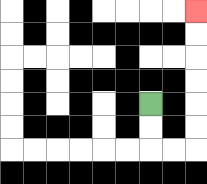{'start': '[6, 4]', 'end': '[8, 0]', 'path_directions': 'D,D,R,R,U,U,U,U,U,U', 'path_coordinates': '[[6, 4], [6, 5], [6, 6], [7, 6], [8, 6], [8, 5], [8, 4], [8, 3], [8, 2], [8, 1], [8, 0]]'}